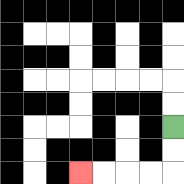{'start': '[7, 5]', 'end': '[3, 7]', 'path_directions': 'D,D,L,L,L,L', 'path_coordinates': '[[7, 5], [7, 6], [7, 7], [6, 7], [5, 7], [4, 7], [3, 7]]'}